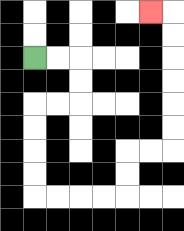{'start': '[1, 2]', 'end': '[6, 0]', 'path_directions': 'R,R,D,D,L,L,D,D,D,D,R,R,R,R,U,U,R,R,U,U,U,U,U,U,L', 'path_coordinates': '[[1, 2], [2, 2], [3, 2], [3, 3], [3, 4], [2, 4], [1, 4], [1, 5], [1, 6], [1, 7], [1, 8], [2, 8], [3, 8], [4, 8], [5, 8], [5, 7], [5, 6], [6, 6], [7, 6], [7, 5], [7, 4], [7, 3], [7, 2], [7, 1], [7, 0], [6, 0]]'}